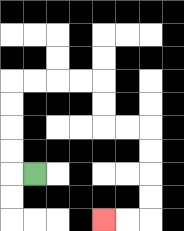{'start': '[1, 7]', 'end': '[4, 9]', 'path_directions': 'L,U,U,U,U,R,R,R,R,D,D,R,R,D,D,D,D,L,L', 'path_coordinates': '[[1, 7], [0, 7], [0, 6], [0, 5], [0, 4], [0, 3], [1, 3], [2, 3], [3, 3], [4, 3], [4, 4], [4, 5], [5, 5], [6, 5], [6, 6], [6, 7], [6, 8], [6, 9], [5, 9], [4, 9]]'}